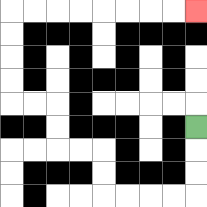{'start': '[8, 5]', 'end': '[8, 0]', 'path_directions': 'D,D,D,L,L,L,L,U,U,L,L,U,U,L,L,U,U,U,U,R,R,R,R,R,R,R,R', 'path_coordinates': '[[8, 5], [8, 6], [8, 7], [8, 8], [7, 8], [6, 8], [5, 8], [4, 8], [4, 7], [4, 6], [3, 6], [2, 6], [2, 5], [2, 4], [1, 4], [0, 4], [0, 3], [0, 2], [0, 1], [0, 0], [1, 0], [2, 0], [3, 0], [4, 0], [5, 0], [6, 0], [7, 0], [8, 0]]'}